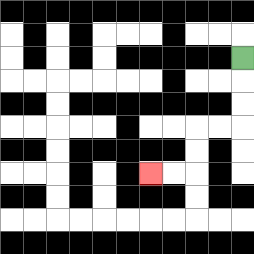{'start': '[10, 2]', 'end': '[6, 7]', 'path_directions': 'D,D,D,L,L,D,D,L,L', 'path_coordinates': '[[10, 2], [10, 3], [10, 4], [10, 5], [9, 5], [8, 5], [8, 6], [8, 7], [7, 7], [6, 7]]'}